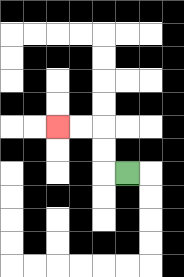{'start': '[5, 7]', 'end': '[2, 5]', 'path_directions': 'L,U,U,L,L', 'path_coordinates': '[[5, 7], [4, 7], [4, 6], [4, 5], [3, 5], [2, 5]]'}